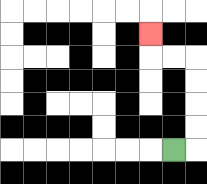{'start': '[7, 6]', 'end': '[6, 1]', 'path_directions': 'R,U,U,U,U,L,L,U', 'path_coordinates': '[[7, 6], [8, 6], [8, 5], [8, 4], [8, 3], [8, 2], [7, 2], [6, 2], [6, 1]]'}